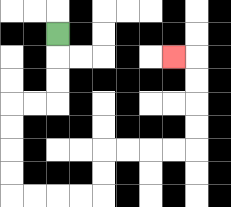{'start': '[2, 1]', 'end': '[7, 2]', 'path_directions': 'D,D,D,L,L,D,D,D,D,R,R,R,R,U,U,R,R,R,R,U,U,U,U,L', 'path_coordinates': '[[2, 1], [2, 2], [2, 3], [2, 4], [1, 4], [0, 4], [0, 5], [0, 6], [0, 7], [0, 8], [1, 8], [2, 8], [3, 8], [4, 8], [4, 7], [4, 6], [5, 6], [6, 6], [7, 6], [8, 6], [8, 5], [8, 4], [8, 3], [8, 2], [7, 2]]'}